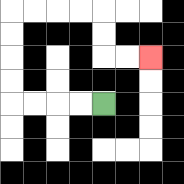{'start': '[4, 4]', 'end': '[6, 2]', 'path_directions': 'L,L,L,L,U,U,U,U,R,R,R,R,D,D,R,R', 'path_coordinates': '[[4, 4], [3, 4], [2, 4], [1, 4], [0, 4], [0, 3], [0, 2], [0, 1], [0, 0], [1, 0], [2, 0], [3, 0], [4, 0], [4, 1], [4, 2], [5, 2], [6, 2]]'}